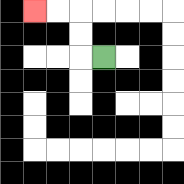{'start': '[4, 2]', 'end': '[1, 0]', 'path_directions': 'L,U,U,L,L', 'path_coordinates': '[[4, 2], [3, 2], [3, 1], [3, 0], [2, 0], [1, 0]]'}